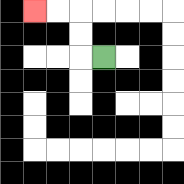{'start': '[4, 2]', 'end': '[1, 0]', 'path_directions': 'L,U,U,L,L', 'path_coordinates': '[[4, 2], [3, 2], [3, 1], [3, 0], [2, 0], [1, 0]]'}